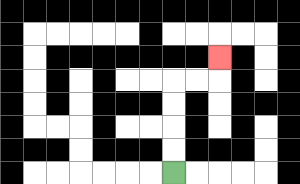{'start': '[7, 7]', 'end': '[9, 2]', 'path_directions': 'U,U,U,U,R,R,U', 'path_coordinates': '[[7, 7], [7, 6], [7, 5], [7, 4], [7, 3], [8, 3], [9, 3], [9, 2]]'}